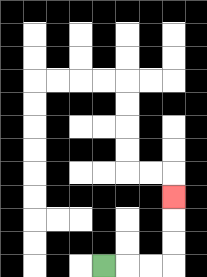{'start': '[4, 11]', 'end': '[7, 8]', 'path_directions': 'R,R,R,U,U,U', 'path_coordinates': '[[4, 11], [5, 11], [6, 11], [7, 11], [7, 10], [7, 9], [7, 8]]'}